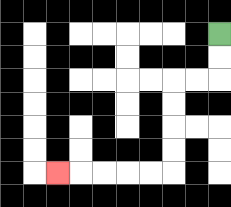{'start': '[9, 1]', 'end': '[2, 7]', 'path_directions': 'D,D,L,L,D,D,D,D,L,L,L,L,L', 'path_coordinates': '[[9, 1], [9, 2], [9, 3], [8, 3], [7, 3], [7, 4], [7, 5], [7, 6], [7, 7], [6, 7], [5, 7], [4, 7], [3, 7], [2, 7]]'}